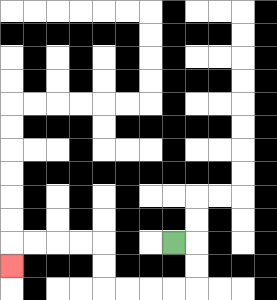{'start': '[7, 10]', 'end': '[0, 11]', 'path_directions': 'R,D,D,L,L,L,L,U,U,L,L,L,L,D', 'path_coordinates': '[[7, 10], [8, 10], [8, 11], [8, 12], [7, 12], [6, 12], [5, 12], [4, 12], [4, 11], [4, 10], [3, 10], [2, 10], [1, 10], [0, 10], [0, 11]]'}